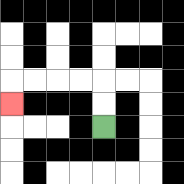{'start': '[4, 5]', 'end': '[0, 4]', 'path_directions': 'U,U,L,L,L,L,D', 'path_coordinates': '[[4, 5], [4, 4], [4, 3], [3, 3], [2, 3], [1, 3], [0, 3], [0, 4]]'}